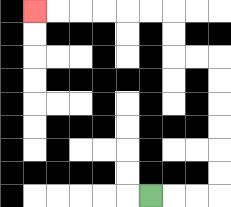{'start': '[6, 8]', 'end': '[1, 0]', 'path_directions': 'R,R,R,U,U,U,U,U,U,L,L,U,U,L,L,L,L,L,L', 'path_coordinates': '[[6, 8], [7, 8], [8, 8], [9, 8], [9, 7], [9, 6], [9, 5], [9, 4], [9, 3], [9, 2], [8, 2], [7, 2], [7, 1], [7, 0], [6, 0], [5, 0], [4, 0], [3, 0], [2, 0], [1, 0]]'}